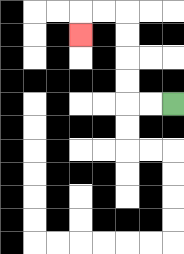{'start': '[7, 4]', 'end': '[3, 1]', 'path_directions': 'L,L,U,U,U,U,L,L,D', 'path_coordinates': '[[7, 4], [6, 4], [5, 4], [5, 3], [5, 2], [5, 1], [5, 0], [4, 0], [3, 0], [3, 1]]'}